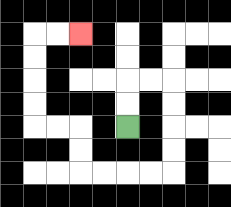{'start': '[5, 5]', 'end': '[3, 1]', 'path_directions': 'U,U,R,R,D,D,D,D,L,L,L,L,U,U,L,L,U,U,U,U,R,R', 'path_coordinates': '[[5, 5], [5, 4], [5, 3], [6, 3], [7, 3], [7, 4], [7, 5], [7, 6], [7, 7], [6, 7], [5, 7], [4, 7], [3, 7], [3, 6], [3, 5], [2, 5], [1, 5], [1, 4], [1, 3], [1, 2], [1, 1], [2, 1], [3, 1]]'}